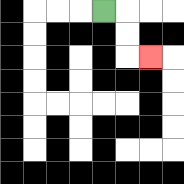{'start': '[4, 0]', 'end': '[6, 2]', 'path_directions': 'R,D,D,R', 'path_coordinates': '[[4, 0], [5, 0], [5, 1], [5, 2], [6, 2]]'}